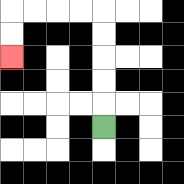{'start': '[4, 5]', 'end': '[0, 2]', 'path_directions': 'U,U,U,U,U,L,L,L,L,D,D', 'path_coordinates': '[[4, 5], [4, 4], [4, 3], [4, 2], [4, 1], [4, 0], [3, 0], [2, 0], [1, 0], [0, 0], [0, 1], [0, 2]]'}